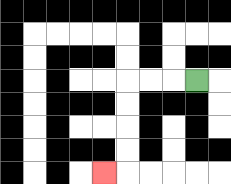{'start': '[8, 3]', 'end': '[4, 7]', 'path_directions': 'L,L,L,D,D,D,D,L', 'path_coordinates': '[[8, 3], [7, 3], [6, 3], [5, 3], [5, 4], [5, 5], [5, 6], [5, 7], [4, 7]]'}